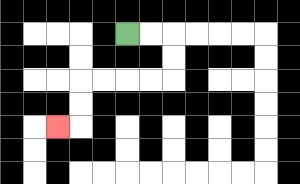{'start': '[5, 1]', 'end': '[2, 5]', 'path_directions': 'R,R,D,D,L,L,L,L,D,D,L', 'path_coordinates': '[[5, 1], [6, 1], [7, 1], [7, 2], [7, 3], [6, 3], [5, 3], [4, 3], [3, 3], [3, 4], [3, 5], [2, 5]]'}